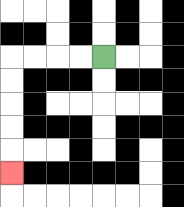{'start': '[4, 2]', 'end': '[0, 7]', 'path_directions': 'L,L,L,L,D,D,D,D,D', 'path_coordinates': '[[4, 2], [3, 2], [2, 2], [1, 2], [0, 2], [0, 3], [0, 4], [0, 5], [0, 6], [0, 7]]'}